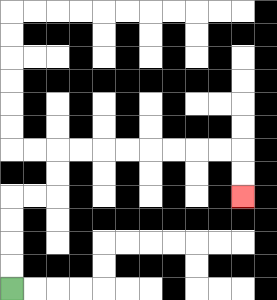{'start': '[0, 12]', 'end': '[10, 8]', 'path_directions': 'U,U,U,U,R,R,U,U,R,R,R,R,R,R,R,R,D,D', 'path_coordinates': '[[0, 12], [0, 11], [0, 10], [0, 9], [0, 8], [1, 8], [2, 8], [2, 7], [2, 6], [3, 6], [4, 6], [5, 6], [6, 6], [7, 6], [8, 6], [9, 6], [10, 6], [10, 7], [10, 8]]'}